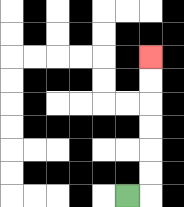{'start': '[5, 8]', 'end': '[6, 2]', 'path_directions': 'R,U,U,U,U,U,U', 'path_coordinates': '[[5, 8], [6, 8], [6, 7], [6, 6], [6, 5], [6, 4], [6, 3], [6, 2]]'}